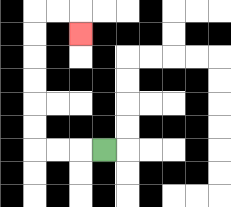{'start': '[4, 6]', 'end': '[3, 1]', 'path_directions': 'L,L,L,U,U,U,U,U,U,R,R,D', 'path_coordinates': '[[4, 6], [3, 6], [2, 6], [1, 6], [1, 5], [1, 4], [1, 3], [1, 2], [1, 1], [1, 0], [2, 0], [3, 0], [3, 1]]'}